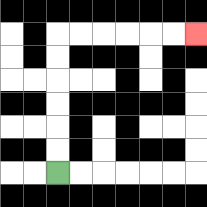{'start': '[2, 7]', 'end': '[8, 1]', 'path_directions': 'U,U,U,U,U,U,R,R,R,R,R,R', 'path_coordinates': '[[2, 7], [2, 6], [2, 5], [2, 4], [2, 3], [2, 2], [2, 1], [3, 1], [4, 1], [5, 1], [6, 1], [7, 1], [8, 1]]'}